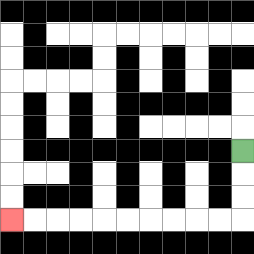{'start': '[10, 6]', 'end': '[0, 9]', 'path_directions': 'D,D,D,L,L,L,L,L,L,L,L,L,L', 'path_coordinates': '[[10, 6], [10, 7], [10, 8], [10, 9], [9, 9], [8, 9], [7, 9], [6, 9], [5, 9], [4, 9], [3, 9], [2, 9], [1, 9], [0, 9]]'}